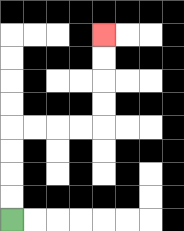{'start': '[0, 9]', 'end': '[4, 1]', 'path_directions': 'U,U,U,U,R,R,R,R,U,U,U,U', 'path_coordinates': '[[0, 9], [0, 8], [0, 7], [0, 6], [0, 5], [1, 5], [2, 5], [3, 5], [4, 5], [4, 4], [4, 3], [4, 2], [4, 1]]'}